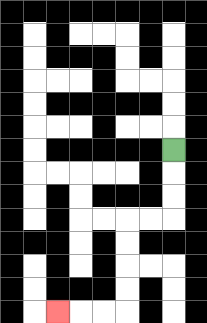{'start': '[7, 6]', 'end': '[2, 13]', 'path_directions': 'D,D,D,L,L,D,D,D,D,L,L,L', 'path_coordinates': '[[7, 6], [7, 7], [7, 8], [7, 9], [6, 9], [5, 9], [5, 10], [5, 11], [5, 12], [5, 13], [4, 13], [3, 13], [2, 13]]'}